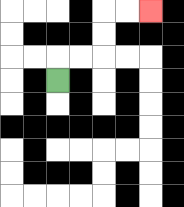{'start': '[2, 3]', 'end': '[6, 0]', 'path_directions': 'U,R,R,U,U,R,R', 'path_coordinates': '[[2, 3], [2, 2], [3, 2], [4, 2], [4, 1], [4, 0], [5, 0], [6, 0]]'}